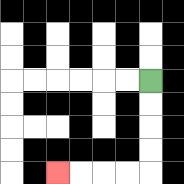{'start': '[6, 3]', 'end': '[2, 7]', 'path_directions': 'D,D,D,D,L,L,L,L', 'path_coordinates': '[[6, 3], [6, 4], [6, 5], [6, 6], [6, 7], [5, 7], [4, 7], [3, 7], [2, 7]]'}